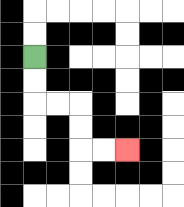{'start': '[1, 2]', 'end': '[5, 6]', 'path_directions': 'D,D,R,R,D,D,R,R', 'path_coordinates': '[[1, 2], [1, 3], [1, 4], [2, 4], [3, 4], [3, 5], [3, 6], [4, 6], [5, 6]]'}